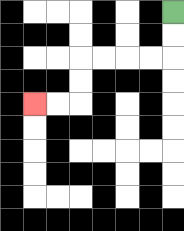{'start': '[7, 0]', 'end': '[1, 4]', 'path_directions': 'D,D,L,L,L,L,D,D,L,L', 'path_coordinates': '[[7, 0], [7, 1], [7, 2], [6, 2], [5, 2], [4, 2], [3, 2], [3, 3], [3, 4], [2, 4], [1, 4]]'}